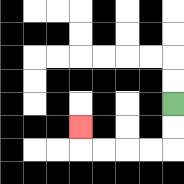{'start': '[7, 4]', 'end': '[3, 5]', 'path_directions': 'D,D,L,L,L,L,U', 'path_coordinates': '[[7, 4], [7, 5], [7, 6], [6, 6], [5, 6], [4, 6], [3, 6], [3, 5]]'}